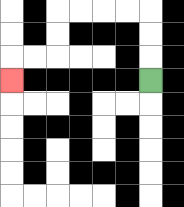{'start': '[6, 3]', 'end': '[0, 3]', 'path_directions': 'U,U,U,L,L,L,L,D,D,L,L,D', 'path_coordinates': '[[6, 3], [6, 2], [6, 1], [6, 0], [5, 0], [4, 0], [3, 0], [2, 0], [2, 1], [2, 2], [1, 2], [0, 2], [0, 3]]'}